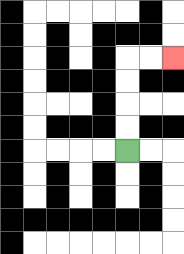{'start': '[5, 6]', 'end': '[7, 2]', 'path_directions': 'U,U,U,U,R,R', 'path_coordinates': '[[5, 6], [5, 5], [5, 4], [5, 3], [5, 2], [6, 2], [7, 2]]'}